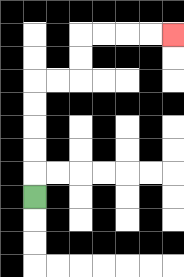{'start': '[1, 8]', 'end': '[7, 1]', 'path_directions': 'U,U,U,U,U,R,R,U,U,R,R,R,R', 'path_coordinates': '[[1, 8], [1, 7], [1, 6], [1, 5], [1, 4], [1, 3], [2, 3], [3, 3], [3, 2], [3, 1], [4, 1], [5, 1], [6, 1], [7, 1]]'}